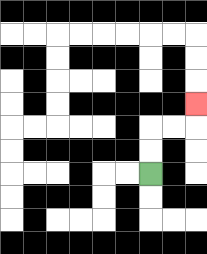{'start': '[6, 7]', 'end': '[8, 4]', 'path_directions': 'U,U,R,R,U', 'path_coordinates': '[[6, 7], [6, 6], [6, 5], [7, 5], [8, 5], [8, 4]]'}